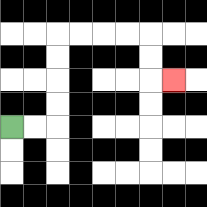{'start': '[0, 5]', 'end': '[7, 3]', 'path_directions': 'R,R,U,U,U,U,R,R,R,R,D,D,R', 'path_coordinates': '[[0, 5], [1, 5], [2, 5], [2, 4], [2, 3], [2, 2], [2, 1], [3, 1], [4, 1], [5, 1], [6, 1], [6, 2], [6, 3], [7, 3]]'}